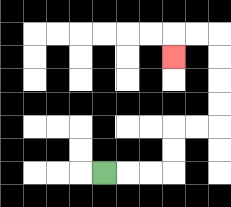{'start': '[4, 7]', 'end': '[7, 2]', 'path_directions': 'R,R,R,U,U,R,R,U,U,U,U,L,L,D', 'path_coordinates': '[[4, 7], [5, 7], [6, 7], [7, 7], [7, 6], [7, 5], [8, 5], [9, 5], [9, 4], [9, 3], [9, 2], [9, 1], [8, 1], [7, 1], [7, 2]]'}